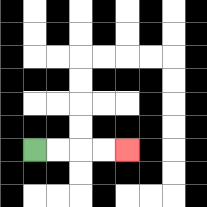{'start': '[1, 6]', 'end': '[5, 6]', 'path_directions': 'R,R,R,R', 'path_coordinates': '[[1, 6], [2, 6], [3, 6], [4, 6], [5, 6]]'}